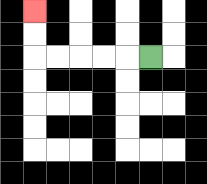{'start': '[6, 2]', 'end': '[1, 0]', 'path_directions': 'L,L,L,L,L,U,U', 'path_coordinates': '[[6, 2], [5, 2], [4, 2], [3, 2], [2, 2], [1, 2], [1, 1], [1, 0]]'}